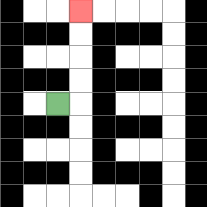{'start': '[2, 4]', 'end': '[3, 0]', 'path_directions': 'R,U,U,U,U', 'path_coordinates': '[[2, 4], [3, 4], [3, 3], [3, 2], [3, 1], [3, 0]]'}